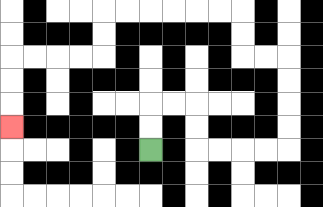{'start': '[6, 6]', 'end': '[0, 5]', 'path_directions': 'U,U,R,R,D,D,R,R,R,R,U,U,U,U,L,L,U,U,L,L,L,L,L,L,D,D,L,L,L,L,D,D,D', 'path_coordinates': '[[6, 6], [6, 5], [6, 4], [7, 4], [8, 4], [8, 5], [8, 6], [9, 6], [10, 6], [11, 6], [12, 6], [12, 5], [12, 4], [12, 3], [12, 2], [11, 2], [10, 2], [10, 1], [10, 0], [9, 0], [8, 0], [7, 0], [6, 0], [5, 0], [4, 0], [4, 1], [4, 2], [3, 2], [2, 2], [1, 2], [0, 2], [0, 3], [0, 4], [0, 5]]'}